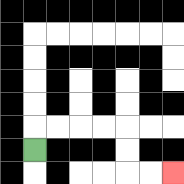{'start': '[1, 6]', 'end': '[7, 7]', 'path_directions': 'U,R,R,R,R,D,D,R,R', 'path_coordinates': '[[1, 6], [1, 5], [2, 5], [3, 5], [4, 5], [5, 5], [5, 6], [5, 7], [6, 7], [7, 7]]'}